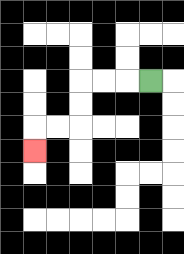{'start': '[6, 3]', 'end': '[1, 6]', 'path_directions': 'L,L,L,D,D,L,L,D', 'path_coordinates': '[[6, 3], [5, 3], [4, 3], [3, 3], [3, 4], [3, 5], [2, 5], [1, 5], [1, 6]]'}